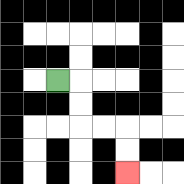{'start': '[2, 3]', 'end': '[5, 7]', 'path_directions': 'R,D,D,R,R,D,D', 'path_coordinates': '[[2, 3], [3, 3], [3, 4], [3, 5], [4, 5], [5, 5], [5, 6], [5, 7]]'}